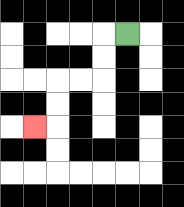{'start': '[5, 1]', 'end': '[1, 5]', 'path_directions': 'L,D,D,L,L,D,D,L', 'path_coordinates': '[[5, 1], [4, 1], [4, 2], [4, 3], [3, 3], [2, 3], [2, 4], [2, 5], [1, 5]]'}